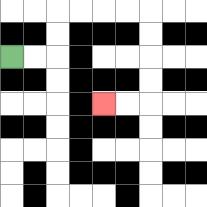{'start': '[0, 2]', 'end': '[4, 4]', 'path_directions': 'R,R,U,U,R,R,R,R,D,D,D,D,L,L', 'path_coordinates': '[[0, 2], [1, 2], [2, 2], [2, 1], [2, 0], [3, 0], [4, 0], [5, 0], [6, 0], [6, 1], [6, 2], [6, 3], [6, 4], [5, 4], [4, 4]]'}